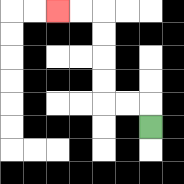{'start': '[6, 5]', 'end': '[2, 0]', 'path_directions': 'U,L,L,U,U,U,U,L,L', 'path_coordinates': '[[6, 5], [6, 4], [5, 4], [4, 4], [4, 3], [4, 2], [4, 1], [4, 0], [3, 0], [2, 0]]'}